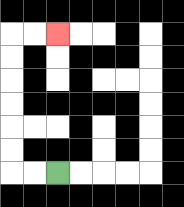{'start': '[2, 7]', 'end': '[2, 1]', 'path_directions': 'L,L,U,U,U,U,U,U,R,R', 'path_coordinates': '[[2, 7], [1, 7], [0, 7], [0, 6], [0, 5], [0, 4], [0, 3], [0, 2], [0, 1], [1, 1], [2, 1]]'}